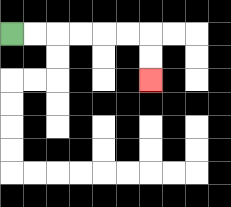{'start': '[0, 1]', 'end': '[6, 3]', 'path_directions': 'R,R,R,R,R,R,D,D', 'path_coordinates': '[[0, 1], [1, 1], [2, 1], [3, 1], [4, 1], [5, 1], [6, 1], [6, 2], [6, 3]]'}